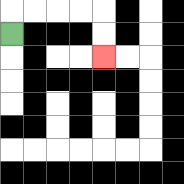{'start': '[0, 1]', 'end': '[4, 2]', 'path_directions': 'U,R,R,R,R,D,D', 'path_coordinates': '[[0, 1], [0, 0], [1, 0], [2, 0], [3, 0], [4, 0], [4, 1], [4, 2]]'}